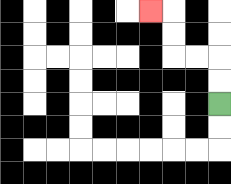{'start': '[9, 4]', 'end': '[6, 0]', 'path_directions': 'U,U,L,L,U,U,L', 'path_coordinates': '[[9, 4], [9, 3], [9, 2], [8, 2], [7, 2], [7, 1], [7, 0], [6, 0]]'}